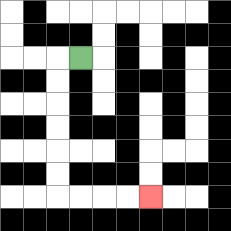{'start': '[3, 2]', 'end': '[6, 8]', 'path_directions': 'L,D,D,D,D,D,D,R,R,R,R', 'path_coordinates': '[[3, 2], [2, 2], [2, 3], [2, 4], [2, 5], [2, 6], [2, 7], [2, 8], [3, 8], [4, 8], [5, 8], [6, 8]]'}